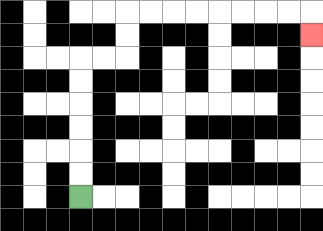{'start': '[3, 8]', 'end': '[13, 1]', 'path_directions': 'U,U,U,U,U,U,R,R,U,U,R,R,R,R,R,R,R,R,D', 'path_coordinates': '[[3, 8], [3, 7], [3, 6], [3, 5], [3, 4], [3, 3], [3, 2], [4, 2], [5, 2], [5, 1], [5, 0], [6, 0], [7, 0], [8, 0], [9, 0], [10, 0], [11, 0], [12, 0], [13, 0], [13, 1]]'}